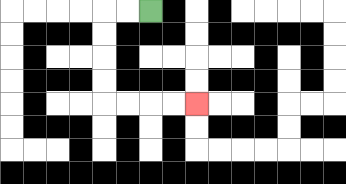{'start': '[6, 0]', 'end': '[8, 4]', 'path_directions': 'L,L,D,D,D,D,R,R,R,R', 'path_coordinates': '[[6, 0], [5, 0], [4, 0], [4, 1], [4, 2], [4, 3], [4, 4], [5, 4], [6, 4], [7, 4], [8, 4]]'}